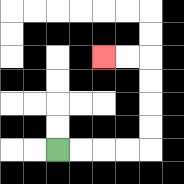{'start': '[2, 6]', 'end': '[4, 2]', 'path_directions': 'R,R,R,R,U,U,U,U,L,L', 'path_coordinates': '[[2, 6], [3, 6], [4, 6], [5, 6], [6, 6], [6, 5], [6, 4], [6, 3], [6, 2], [5, 2], [4, 2]]'}